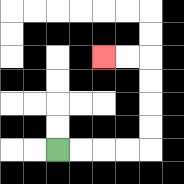{'start': '[2, 6]', 'end': '[4, 2]', 'path_directions': 'R,R,R,R,U,U,U,U,L,L', 'path_coordinates': '[[2, 6], [3, 6], [4, 6], [5, 6], [6, 6], [6, 5], [6, 4], [6, 3], [6, 2], [5, 2], [4, 2]]'}